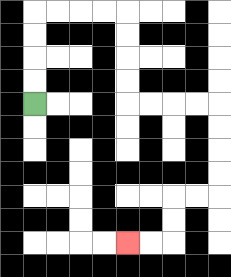{'start': '[1, 4]', 'end': '[5, 10]', 'path_directions': 'U,U,U,U,R,R,R,R,D,D,D,D,R,R,R,R,D,D,D,D,L,L,D,D,L,L', 'path_coordinates': '[[1, 4], [1, 3], [1, 2], [1, 1], [1, 0], [2, 0], [3, 0], [4, 0], [5, 0], [5, 1], [5, 2], [5, 3], [5, 4], [6, 4], [7, 4], [8, 4], [9, 4], [9, 5], [9, 6], [9, 7], [9, 8], [8, 8], [7, 8], [7, 9], [7, 10], [6, 10], [5, 10]]'}